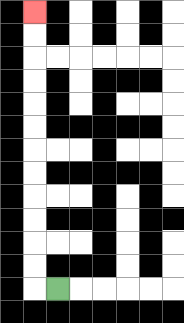{'start': '[2, 12]', 'end': '[1, 0]', 'path_directions': 'L,U,U,U,U,U,U,U,U,U,U,U,U', 'path_coordinates': '[[2, 12], [1, 12], [1, 11], [1, 10], [1, 9], [1, 8], [1, 7], [1, 6], [1, 5], [1, 4], [1, 3], [1, 2], [1, 1], [1, 0]]'}